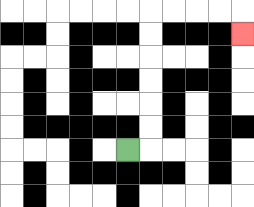{'start': '[5, 6]', 'end': '[10, 1]', 'path_directions': 'R,U,U,U,U,U,U,R,R,R,R,D', 'path_coordinates': '[[5, 6], [6, 6], [6, 5], [6, 4], [6, 3], [6, 2], [6, 1], [6, 0], [7, 0], [8, 0], [9, 0], [10, 0], [10, 1]]'}